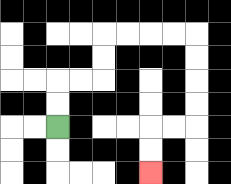{'start': '[2, 5]', 'end': '[6, 7]', 'path_directions': 'U,U,R,R,U,U,R,R,R,R,D,D,D,D,L,L,D,D', 'path_coordinates': '[[2, 5], [2, 4], [2, 3], [3, 3], [4, 3], [4, 2], [4, 1], [5, 1], [6, 1], [7, 1], [8, 1], [8, 2], [8, 3], [8, 4], [8, 5], [7, 5], [6, 5], [6, 6], [6, 7]]'}